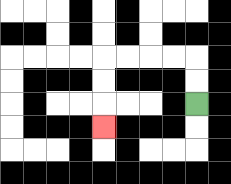{'start': '[8, 4]', 'end': '[4, 5]', 'path_directions': 'U,U,L,L,L,L,D,D,D', 'path_coordinates': '[[8, 4], [8, 3], [8, 2], [7, 2], [6, 2], [5, 2], [4, 2], [4, 3], [4, 4], [4, 5]]'}